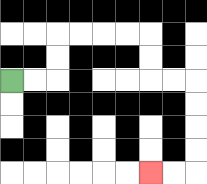{'start': '[0, 3]', 'end': '[6, 7]', 'path_directions': 'R,R,U,U,R,R,R,R,D,D,R,R,D,D,D,D,L,L', 'path_coordinates': '[[0, 3], [1, 3], [2, 3], [2, 2], [2, 1], [3, 1], [4, 1], [5, 1], [6, 1], [6, 2], [6, 3], [7, 3], [8, 3], [8, 4], [8, 5], [8, 6], [8, 7], [7, 7], [6, 7]]'}